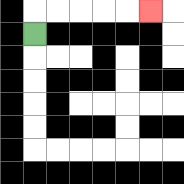{'start': '[1, 1]', 'end': '[6, 0]', 'path_directions': 'U,R,R,R,R,R', 'path_coordinates': '[[1, 1], [1, 0], [2, 0], [3, 0], [4, 0], [5, 0], [6, 0]]'}